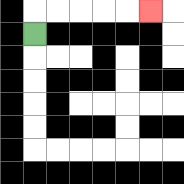{'start': '[1, 1]', 'end': '[6, 0]', 'path_directions': 'U,R,R,R,R,R', 'path_coordinates': '[[1, 1], [1, 0], [2, 0], [3, 0], [4, 0], [5, 0], [6, 0]]'}